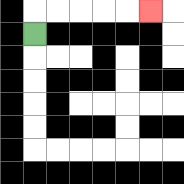{'start': '[1, 1]', 'end': '[6, 0]', 'path_directions': 'U,R,R,R,R,R', 'path_coordinates': '[[1, 1], [1, 0], [2, 0], [3, 0], [4, 0], [5, 0], [6, 0]]'}